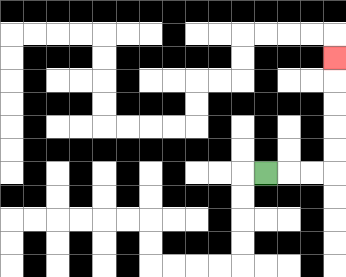{'start': '[11, 7]', 'end': '[14, 2]', 'path_directions': 'R,R,R,U,U,U,U,U', 'path_coordinates': '[[11, 7], [12, 7], [13, 7], [14, 7], [14, 6], [14, 5], [14, 4], [14, 3], [14, 2]]'}